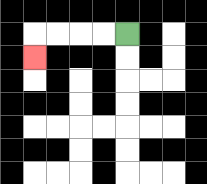{'start': '[5, 1]', 'end': '[1, 2]', 'path_directions': 'L,L,L,L,D', 'path_coordinates': '[[5, 1], [4, 1], [3, 1], [2, 1], [1, 1], [1, 2]]'}